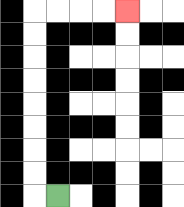{'start': '[2, 8]', 'end': '[5, 0]', 'path_directions': 'L,U,U,U,U,U,U,U,U,R,R,R,R', 'path_coordinates': '[[2, 8], [1, 8], [1, 7], [1, 6], [1, 5], [1, 4], [1, 3], [1, 2], [1, 1], [1, 0], [2, 0], [3, 0], [4, 0], [5, 0]]'}